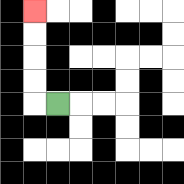{'start': '[2, 4]', 'end': '[1, 0]', 'path_directions': 'L,U,U,U,U', 'path_coordinates': '[[2, 4], [1, 4], [1, 3], [1, 2], [1, 1], [1, 0]]'}